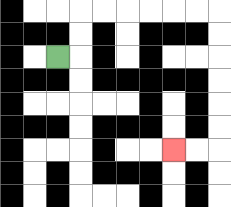{'start': '[2, 2]', 'end': '[7, 6]', 'path_directions': 'R,U,U,R,R,R,R,R,R,D,D,D,D,D,D,L,L', 'path_coordinates': '[[2, 2], [3, 2], [3, 1], [3, 0], [4, 0], [5, 0], [6, 0], [7, 0], [8, 0], [9, 0], [9, 1], [9, 2], [9, 3], [9, 4], [9, 5], [9, 6], [8, 6], [7, 6]]'}